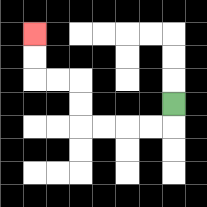{'start': '[7, 4]', 'end': '[1, 1]', 'path_directions': 'D,L,L,L,L,U,U,L,L,U,U', 'path_coordinates': '[[7, 4], [7, 5], [6, 5], [5, 5], [4, 5], [3, 5], [3, 4], [3, 3], [2, 3], [1, 3], [1, 2], [1, 1]]'}